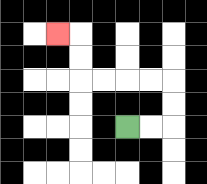{'start': '[5, 5]', 'end': '[2, 1]', 'path_directions': 'R,R,U,U,L,L,L,L,U,U,L', 'path_coordinates': '[[5, 5], [6, 5], [7, 5], [7, 4], [7, 3], [6, 3], [5, 3], [4, 3], [3, 3], [3, 2], [3, 1], [2, 1]]'}